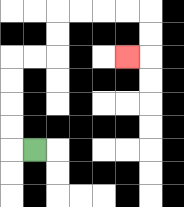{'start': '[1, 6]', 'end': '[5, 2]', 'path_directions': 'L,U,U,U,U,R,R,U,U,R,R,R,R,D,D,L', 'path_coordinates': '[[1, 6], [0, 6], [0, 5], [0, 4], [0, 3], [0, 2], [1, 2], [2, 2], [2, 1], [2, 0], [3, 0], [4, 0], [5, 0], [6, 0], [6, 1], [6, 2], [5, 2]]'}